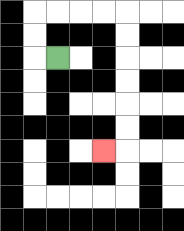{'start': '[2, 2]', 'end': '[4, 6]', 'path_directions': 'L,U,U,R,R,R,R,D,D,D,D,D,D,L', 'path_coordinates': '[[2, 2], [1, 2], [1, 1], [1, 0], [2, 0], [3, 0], [4, 0], [5, 0], [5, 1], [5, 2], [5, 3], [5, 4], [5, 5], [5, 6], [4, 6]]'}